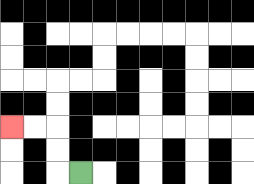{'start': '[3, 7]', 'end': '[0, 5]', 'path_directions': 'L,U,U,L,L', 'path_coordinates': '[[3, 7], [2, 7], [2, 6], [2, 5], [1, 5], [0, 5]]'}